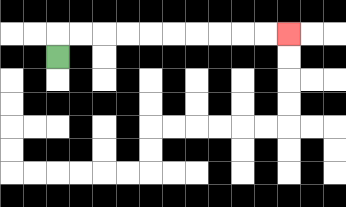{'start': '[2, 2]', 'end': '[12, 1]', 'path_directions': 'U,R,R,R,R,R,R,R,R,R,R', 'path_coordinates': '[[2, 2], [2, 1], [3, 1], [4, 1], [5, 1], [6, 1], [7, 1], [8, 1], [9, 1], [10, 1], [11, 1], [12, 1]]'}